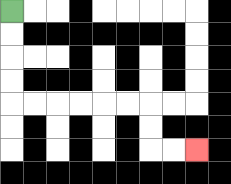{'start': '[0, 0]', 'end': '[8, 6]', 'path_directions': 'D,D,D,D,R,R,R,R,R,R,D,D,R,R', 'path_coordinates': '[[0, 0], [0, 1], [0, 2], [0, 3], [0, 4], [1, 4], [2, 4], [3, 4], [4, 4], [5, 4], [6, 4], [6, 5], [6, 6], [7, 6], [8, 6]]'}